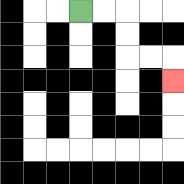{'start': '[3, 0]', 'end': '[7, 3]', 'path_directions': 'R,R,D,D,R,R,D', 'path_coordinates': '[[3, 0], [4, 0], [5, 0], [5, 1], [5, 2], [6, 2], [7, 2], [7, 3]]'}